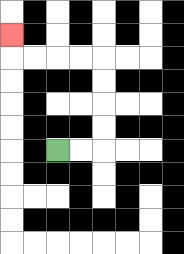{'start': '[2, 6]', 'end': '[0, 1]', 'path_directions': 'R,R,U,U,U,U,L,L,L,L,U', 'path_coordinates': '[[2, 6], [3, 6], [4, 6], [4, 5], [4, 4], [4, 3], [4, 2], [3, 2], [2, 2], [1, 2], [0, 2], [0, 1]]'}